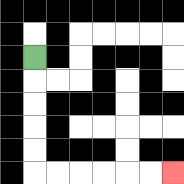{'start': '[1, 2]', 'end': '[7, 7]', 'path_directions': 'D,D,D,D,D,R,R,R,R,R,R', 'path_coordinates': '[[1, 2], [1, 3], [1, 4], [1, 5], [1, 6], [1, 7], [2, 7], [3, 7], [4, 7], [5, 7], [6, 7], [7, 7]]'}